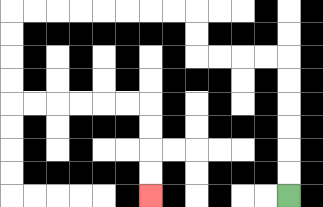{'start': '[12, 8]', 'end': '[6, 8]', 'path_directions': 'U,U,U,U,U,U,L,L,L,L,U,U,L,L,L,L,L,L,L,L,D,D,D,D,R,R,R,R,R,R,D,D,D,D', 'path_coordinates': '[[12, 8], [12, 7], [12, 6], [12, 5], [12, 4], [12, 3], [12, 2], [11, 2], [10, 2], [9, 2], [8, 2], [8, 1], [8, 0], [7, 0], [6, 0], [5, 0], [4, 0], [3, 0], [2, 0], [1, 0], [0, 0], [0, 1], [0, 2], [0, 3], [0, 4], [1, 4], [2, 4], [3, 4], [4, 4], [5, 4], [6, 4], [6, 5], [6, 6], [6, 7], [6, 8]]'}